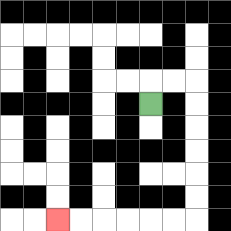{'start': '[6, 4]', 'end': '[2, 9]', 'path_directions': 'U,R,R,D,D,D,D,D,D,L,L,L,L,L,L', 'path_coordinates': '[[6, 4], [6, 3], [7, 3], [8, 3], [8, 4], [8, 5], [8, 6], [8, 7], [8, 8], [8, 9], [7, 9], [6, 9], [5, 9], [4, 9], [3, 9], [2, 9]]'}